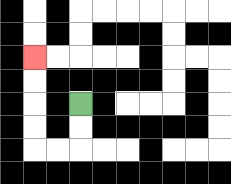{'start': '[3, 4]', 'end': '[1, 2]', 'path_directions': 'D,D,L,L,U,U,U,U', 'path_coordinates': '[[3, 4], [3, 5], [3, 6], [2, 6], [1, 6], [1, 5], [1, 4], [1, 3], [1, 2]]'}